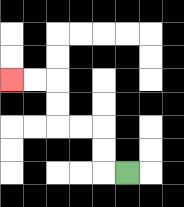{'start': '[5, 7]', 'end': '[0, 3]', 'path_directions': 'L,U,U,L,L,U,U,L,L', 'path_coordinates': '[[5, 7], [4, 7], [4, 6], [4, 5], [3, 5], [2, 5], [2, 4], [2, 3], [1, 3], [0, 3]]'}